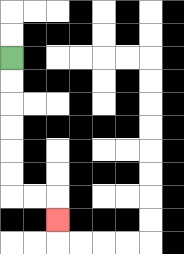{'start': '[0, 2]', 'end': '[2, 9]', 'path_directions': 'D,D,D,D,D,D,R,R,D', 'path_coordinates': '[[0, 2], [0, 3], [0, 4], [0, 5], [0, 6], [0, 7], [0, 8], [1, 8], [2, 8], [2, 9]]'}